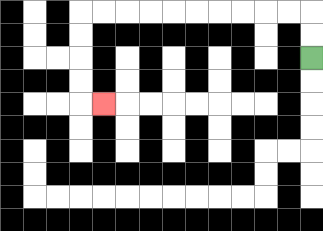{'start': '[13, 2]', 'end': '[4, 4]', 'path_directions': 'U,U,L,L,L,L,L,L,L,L,L,L,D,D,D,D,R', 'path_coordinates': '[[13, 2], [13, 1], [13, 0], [12, 0], [11, 0], [10, 0], [9, 0], [8, 0], [7, 0], [6, 0], [5, 0], [4, 0], [3, 0], [3, 1], [3, 2], [3, 3], [3, 4], [4, 4]]'}